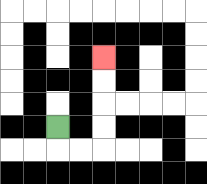{'start': '[2, 5]', 'end': '[4, 2]', 'path_directions': 'D,R,R,U,U,U,U', 'path_coordinates': '[[2, 5], [2, 6], [3, 6], [4, 6], [4, 5], [4, 4], [4, 3], [4, 2]]'}